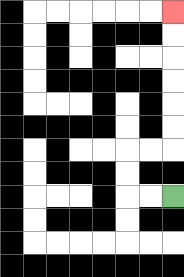{'start': '[7, 8]', 'end': '[7, 0]', 'path_directions': 'L,L,U,U,R,R,U,U,U,U,U,U', 'path_coordinates': '[[7, 8], [6, 8], [5, 8], [5, 7], [5, 6], [6, 6], [7, 6], [7, 5], [7, 4], [7, 3], [7, 2], [7, 1], [7, 0]]'}